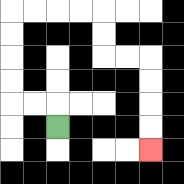{'start': '[2, 5]', 'end': '[6, 6]', 'path_directions': 'U,L,L,U,U,U,U,R,R,R,R,D,D,R,R,D,D,D,D', 'path_coordinates': '[[2, 5], [2, 4], [1, 4], [0, 4], [0, 3], [0, 2], [0, 1], [0, 0], [1, 0], [2, 0], [3, 0], [4, 0], [4, 1], [4, 2], [5, 2], [6, 2], [6, 3], [6, 4], [6, 5], [6, 6]]'}